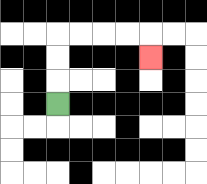{'start': '[2, 4]', 'end': '[6, 2]', 'path_directions': 'U,U,U,R,R,R,R,D', 'path_coordinates': '[[2, 4], [2, 3], [2, 2], [2, 1], [3, 1], [4, 1], [5, 1], [6, 1], [6, 2]]'}